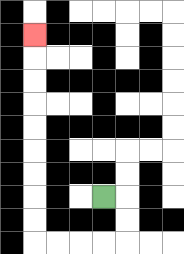{'start': '[4, 8]', 'end': '[1, 1]', 'path_directions': 'R,D,D,L,L,L,L,U,U,U,U,U,U,U,U,U', 'path_coordinates': '[[4, 8], [5, 8], [5, 9], [5, 10], [4, 10], [3, 10], [2, 10], [1, 10], [1, 9], [1, 8], [1, 7], [1, 6], [1, 5], [1, 4], [1, 3], [1, 2], [1, 1]]'}